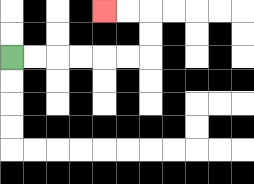{'start': '[0, 2]', 'end': '[4, 0]', 'path_directions': 'R,R,R,R,R,R,U,U,L,L', 'path_coordinates': '[[0, 2], [1, 2], [2, 2], [3, 2], [4, 2], [5, 2], [6, 2], [6, 1], [6, 0], [5, 0], [4, 0]]'}